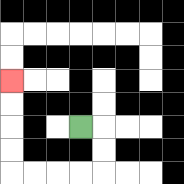{'start': '[3, 5]', 'end': '[0, 3]', 'path_directions': 'R,D,D,L,L,L,L,U,U,U,U', 'path_coordinates': '[[3, 5], [4, 5], [4, 6], [4, 7], [3, 7], [2, 7], [1, 7], [0, 7], [0, 6], [0, 5], [0, 4], [0, 3]]'}